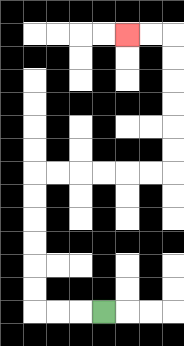{'start': '[4, 13]', 'end': '[5, 1]', 'path_directions': 'L,L,L,U,U,U,U,U,U,R,R,R,R,R,R,U,U,U,U,U,U,L,L', 'path_coordinates': '[[4, 13], [3, 13], [2, 13], [1, 13], [1, 12], [1, 11], [1, 10], [1, 9], [1, 8], [1, 7], [2, 7], [3, 7], [4, 7], [5, 7], [6, 7], [7, 7], [7, 6], [7, 5], [7, 4], [7, 3], [7, 2], [7, 1], [6, 1], [5, 1]]'}